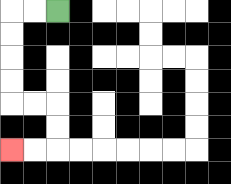{'start': '[2, 0]', 'end': '[0, 6]', 'path_directions': 'L,L,D,D,D,D,R,R,D,D,L,L', 'path_coordinates': '[[2, 0], [1, 0], [0, 0], [0, 1], [0, 2], [0, 3], [0, 4], [1, 4], [2, 4], [2, 5], [2, 6], [1, 6], [0, 6]]'}